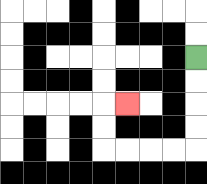{'start': '[8, 2]', 'end': '[5, 4]', 'path_directions': 'D,D,D,D,L,L,L,L,U,U,R', 'path_coordinates': '[[8, 2], [8, 3], [8, 4], [8, 5], [8, 6], [7, 6], [6, 6], [5, 6], [4, 6], [4, 5], [4, 4], [5, 4]]'}